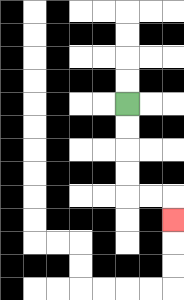{'start': '[5, 4]', 'end': '[7, 9]', 'path_directions': 'D,D,D,D,R,R,D', 'path_coordinates': '[[5, 4], [5, 5], [5, 6], [5, 7], [5, 8], [6, 8], [7, 8], [7, 9]]'}